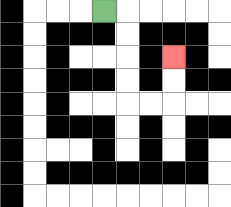{'start': '[4, 0]', 'end': '[7, 2]', 'path_directions': 'R,D,D,D,D,R,R,U,U', 'path_coordinates': '[[4, 0], [5, 0], [5, 1], [5, 2], [5, 3], [5, 4], [6, 4], [7, 4], [7, 3], [7, 2]]'}